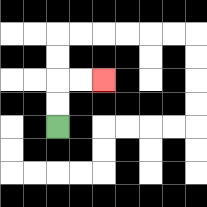{'start': '[2, 5]', 'end': '[4, 3]', 'path_directions': 'U,U,R,R', 'path_coordinates': '[[2, 5], [2, 4], [2, 3], [3, 3], [4, 3]]'}